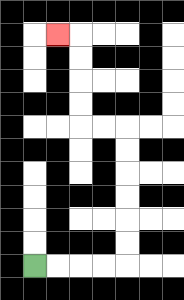{'start': '[1, 11]', 'end': '[2, 1]', 'path_directions': 'R,R,R,R,U,U,U,U,U,U,L,L,U,U,U,U,L', 'path_coordinates': '[[1, 11], [2, 11], [3, 11], [4, 11], [5, 11], [5, 10], [5, 9], [5, 8], [5, 7], [5, 6], [5, 5], [4, 5], [3, 5], [3, 4], [3, 3], [3, 2], [3, 1], [2, 1]]'}